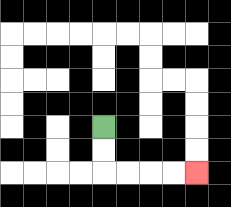{'start': '[4, 5]', 'end': '[8, 7]', 'path_directions': 'D,D,R,R,R,R', 'path_coordinates': '[[4, 5], [4, 6], [4, 7], [5, 7], [6, 7], [7, 7], [8, 7]]'}